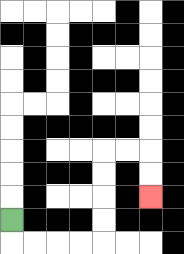{'start': '[0, 9]', 'end': '[6, 8]', 'path_directions': 'D,R,R,R,R,U,U,U,U,R,R,D,D', 'path_coordinates': '[[0, 9], [0, 10], [1, 10], [2, 10], [3, 10], [4, 10], [4, 9], [4, 8], [4, 7], [4, 6], [5, 6], [6, 6], [6, 7], [6, 8]]'}